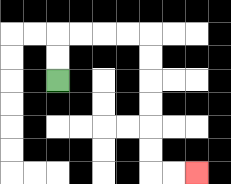{'start': '[2, 3]', 'end': '[8, 7]', 'path_directions': 'U,U,R,R,R,R,D,D,D,D,D,D,R,R', 'path_coordinates': '[[2, 3], [2, 2], [2, 1], [3, 1], [4, 1], [5, 1], [6, 1], [6, 2], [6, 3], [6, 4], [6, 5], [6, 6], [6, 7], [7, 7], [8, 7]]'}